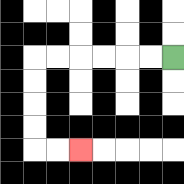{'start': '[7, 2]', 'end': '[3, 6]', 'path_directions': 'L,L,L,L,L,L,D,D,D,D,R,R', 'path_coordinates': '[[7, 2], [6, 2], [5, 2], [4, 2], [3, 2], [2, 2], [1, 2], [1, 3], [1, 4], [1, 5], [1, 6], [2, 6], [3, 6]]'}